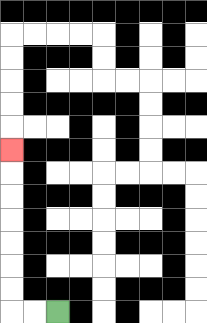{'start': '[2, 13]', 'end': '[0, 6]', 'path_directions': 'L,L,U,U,U,U,U,U,U', 'path_coordinates': '[[2, 13], [1, 13], [0, 13], [0, 12], [0, 11], [0, 10], [0, 9], [0, 8], [0, 7], [0, 6]]'}